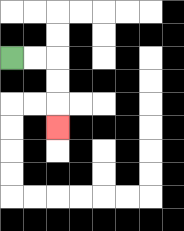{'start': '[0, 2]', 'end': '[2, 5]', 'path_directions': 'R,R,D,D,D', 'path_coordinates': '[[0, 2], [1, 2], [2, 2], [2, 3], [2, 4], [2, 5]]'}